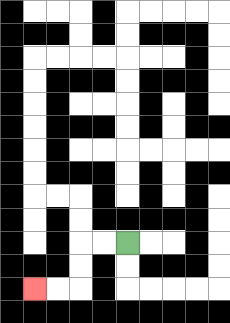{'start': '[5, 10]', 'end': '[1, 12]', 'path_directions': 'L,L,D,D,L,L', 'path_coordinates': '[[5, 10], [4, 10], [3, 10], [3, 11], [3, 12], [2, 12], [1, 12]]'}